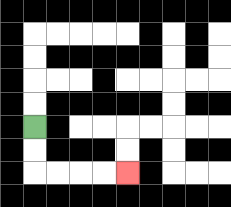{'start': '[1, 5]', 'end': '[5, 7]', 'path_directions': 'D,D,R,R,R,R', 'path_coordinates': '[[1, 5], [1, 6], [1, 7], [2, 7], [3, 7], [4, 7], [5, 7]]'}